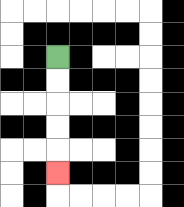{'start': '[2, 2]', 'end': '[2, 7]', 'path_directions': 'D,D,D,D,D', 'path_coordinates': '[[2, 2], [2, 3], [2, 4], [2, 5], [2, 6], [2, 7]]'}